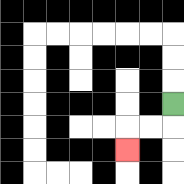{'start': '[7, 4]', 'end': '[5, 6]', 'path_directions': 'D,L,L,D', 'path_coordinates': '[[7, 4], [7, 5], [6, 5], [5, 5], [5, 6]]'}